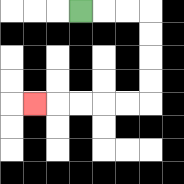{'start': '[3, 0]', 'end': '[1, 4]', 'path_directions': 'R,R,R,D,D,D,D,L,L,L,L,L', 'path_coordinates': '[[3, 0], [4, 0], [5, 0], [6, 0], [6, 1], [6, 2], [6, 3], [6, 4], [5, 4], [4, 4], [3, 4], [2, 4], [1, 4]]'}